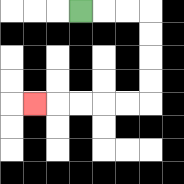{'start': '[3, 0]', 'end': '[1, 4]', 'path_directions': 'R,R,R,D,D,D,D,L,L,L,L,L', 'path_coordinates': '[[3, 0], [4, 0], [5, 0], [6, 0], [6, 1], [6, 2], [6, 3], [6, 4], [5, 4], [4, 4], [3, 4], [2, 4], [1, 4]]'}